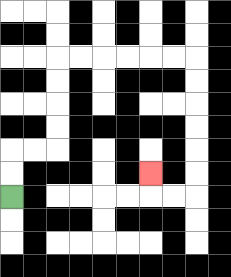{'start': '[0, 8]', 'end': '[6, 7]', 'path_directions': 'U,U,R,R,U,U,U,U,R,R,R,R,R,R,D,D,D,D,D,D,L,L,U', 'path_coordinates': '[[0, 8], [0, 7], [0, 6], [1, 6], [2, 6], [2, 5], [2, 4], [2, 3], [2, 2], [3, 2], [4, 2], [5, 2], [6, 2], [7, 2], [8, 2], [8, 3], [8, 4], [8, 5], [8, 6], [8, 7], [8, 8], [7, 8], [6, 8], [6, 7]]'}